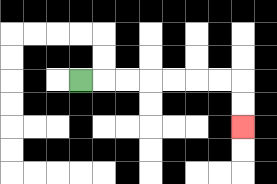{'start': '[3, 3]', 'end': '[10, 5]', 'path_directions': 'R,R,R,R,R,R,R,D,D', 'path_coordinates': '[[3, 3], [4, 3], [5, 3], [6, 3], [7, 3], [8, 3], [9, 3], [10, 3], [10, 4], [10, 5]]'}